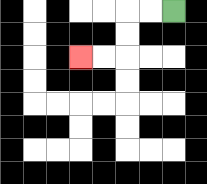{'start': '[7, 0]', 'end': '[3, 2]', 'path_directions': 'L,L,D,D,L,L', 'path_coordinates': '[[7, 0], [6, 0], [5, 0], [5, 1], [5, 2], [4, 2], [3, 2]]'}